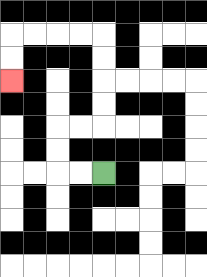{'start': '[4, 7]', 'end': '[0, 3]', 'path_directions': 'L,L,U,U,R,R,U,U,U,U,L,L,L,L,D,D', 'path_coordinates': '[[4, 7], [3, 7], [2, 7], [2, 6], [2, 5], [3, 5], [4, 5], [4, 4], [4, 3], [4, 2], [4, 1], [3, 1], [2, 1], [1, 1], [0, 1], [0, 2], [0, 3]]'}